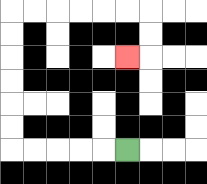{'start': '[5, 6]', 'end': '[5, 2]', 'path_directions': 'L,L,L,L,L,U,U,U,U,U,U,R,R,R,R,R,R,D,D,L', 'path_coordinates': '[[5, 6], [4, 6], [3, 6], [2, 6], [1, 6], [0, 6], [0, 5], [0, 4], [0, 3], [0, 2], [0, 1], [0, 0], [1, 0], [2, 0], [3, 0], [4, 0], [5, 0], [6, 0], [6, 1], [6, 2], [5, 2]]'}